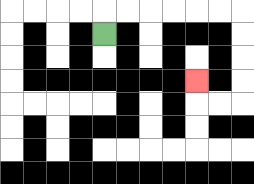{'start': '[4, 1]', 'end': '[8, 3]', 'path_directions': 'U,R,R,R,R,R,R,D,D,D,D,L,L,U', 'path_coordinates': '[[4, 1], [4, 0], [5, 0], [6, 0], [7, 0], [8, 0], [9, 0], [10, 0], [10, 1], [10, 2], [10, 3], [10, 4], [9, 4], [8, 4], [8, 3]]'}